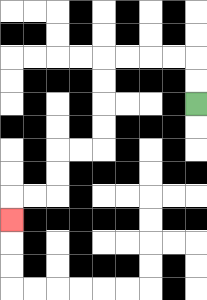{'start': '[8, 4]', 'end': '[0, 9]', 'path_directions': 'U,U,L,L,L,L,D,D,D,D,L,L,D,D,L,L,D', 'path_coordinates': '[[8, 4], [8, 3], [8, 2], [7, 2], [6, 2], [5, 2], [4, 2], [4, 3], [4, 4], [4, 5], [4, 6], [3, 6], [2, 6], [2, 7], [2, 8], [1, 8], [0, 8], [0, 9]]'}